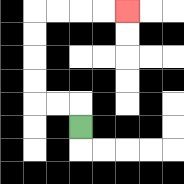{'start': '[3, 5]', 'end': '[5, 0]', 'path_directions': 'U,L,L,U,U,U,U,R,R,R,R', 'path_coordinates': '[[3, 5], [3, 4], [2, 4], [1, 4], [1, 3], [1, 2], [1, 1], [1, 0], [2, 0], [3, 0], [4, 0], [5, 0]]'}